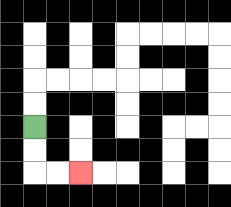{'start': '[1, 5]', 'end': '[3, 7]', 'path_directions': 'D,D,R,R', 'path_coordinates': '[[1, 5], [1, 6], [1, 7], [2, 7], [3, 7]]'}